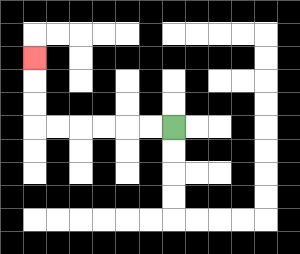{'start': '[7, 5]', 'end': '[1, 2]', 'path_directions': 'L,L,L,L,L,L,U,U,U', 'path_coordinates': '[[7, 5], [6, 5], [5, 5], [4, 5], [3, 5], [2, 5], [1, 5], [1, 4], [1, 3], [1, 2]]'}